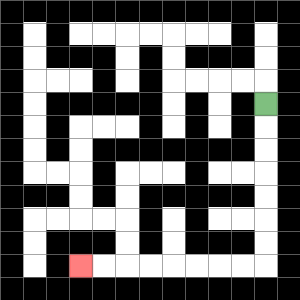{'start': '[11, 4]', 'end': '[3, 11]', 'path_directions': 'D,D,D,D,D,D,D,L,L,L,L,L,L,L,L', 'path_coordinates': '[[11, 4], [11, 5], [11, 6], [11, 7], [11, 8], [11, 9], [11, 10], [11, 11], [10, 11], [9, 11], [8, 11], [7, 11], [6, 11], [5, 11], [4, 11], [3, 11]]'}